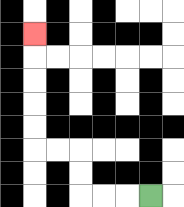{'start': '[6, 8]', 'end': '[1, 1]', 'path_directions': 'L,L,L,U,U,L,L,U,U,U,U,U', 'path_coordinates': '[[6, 8], [5, 8], [4, 8], [3, 8], [3, 7], [3, 6], [2, 6], [1, 6], [1, 5], [1, 4], [1, 3], [1, 2], [1, 1]]'}